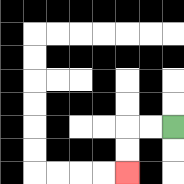{'start': '[7, 5]', 'end': '[5, 7]', 'path_directions': 'L,L,D,D', 'path_coordinates': '[[7, 5], [6, 5], [5, 5], [5, 6], [5, 7]]'}